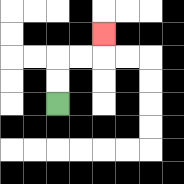{'start': '[2, 4]', 'end': '[4, 1]', 'path_directions': 'U,U,R,R,U', 'path_coordinates': '[[2, 4], [2, 3], [2, 2], [3, 2], [4, 2], [4, 1]]'}